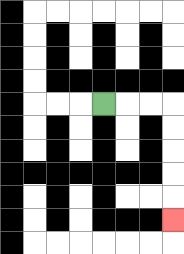{'start': '[4, 4]', 'end': '[7, 9]', 'path_directions': 'R,R,R,D,D,D,D,D', 'path_coordinates': '[[4, 4], [5, 4], [6, 4], [7, 4], [7, 5], [7, 6], [7, 7], [7, 8], [7, 9]]'}